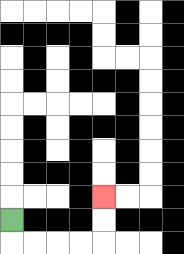{'start': '[0, 9]', 'end': '[4, 8]', 'path_directions': 'D,R,R,R,R,U,U', 'path_coordinates': '[[0, 9], [0, 10], [1, 10], [2, 10], [3, 10], [4, 10], [4, 9], [4, 8]]'}